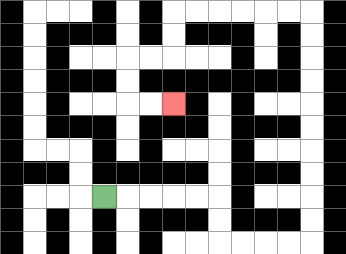{'start': '[4, 8]', 'end': '[7, 4]', 'path_directions': 'R,R,R,R,R,D,D,R,R,R,R,U,U,U,U,U,U,U,U,U,U,L,L,L,L,L,L,D,D,L,L,D,D,R,R', 'path_coordinates': '[[4, 8], [5, 8], [6, 8], [7, 8], [8, 8], [9, 8], [9, 9], [9, 10], [10, 10], [11, 10], [12, 10], [13, 10], [13, 9], [13, 8], [13, 7], [13, 6], [13, 5], [13, 4], [13, 3], [13, 2], [13, 1], [13, 0], [12, 0], [11, 0], [10, 0], [9, 0], [8, 0], [7, 0], [7, 1], [7, 2], [6, 2], [5, 2], [5, 3], [5, 4], [6, 4], [7, 4]]'}